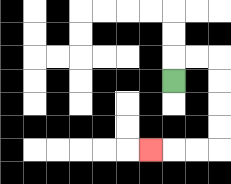{'start': '[7, 3]', 'end': '[6, 6]', 'path_directions': 'U,R,R,D,D,D,D,L,L,L', 'path_coordinates': '[[7, 3], [7, 2], [8, 2], [9, 2], [9, 3], [9, 4], [9, 5], [9, 6], [8, 6], [7, 6], [6, 6]]'}